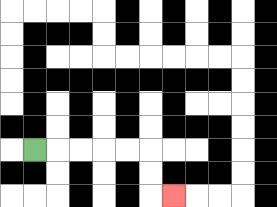{'start': '[1, 6]', 'end': '[7, 8]', 'path_directions': 'R,R,R,R,R,D,D,R', 'path_coordinates': '[[1, 6], [2, 6], [3, 6], [4, 6], [5, 6], [6, 6], [6, 7], [6, 8], [7, 8]]'}